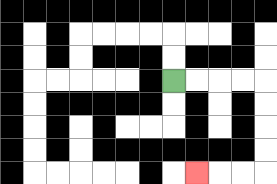{'start': '[7, 3]', 'end': '[8, 7]', 'path_directions': 'R,R,R,R,D,D,D,D,L,L,L', 'path_coordinates': '[[7, 3], [8, 3], [9, 3], [10, 3], [11, 3], [11, 4], [11, 5], [11, 6], [11, 7], [10, 7], [9, 7], [8, 7]]'}